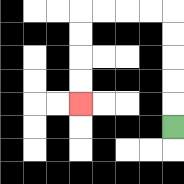{'start': '[7, 5]', 'end': '[3, 4]', 'path_directions': 'U,U,U,U,U,L,L,L,L,D,D,D,D', 'path_coordinates': '[[7, 5], [7, 4], [7, 3], [7, 2], [7, 1], [7, 0], [6, 0], [5, 0], [4, 0], [3, 0], [3, 1], [3, 2], [3, 3], [3, 4]]'}